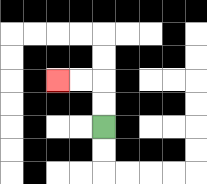{'start': '[4, 5]', 'end': '[2, 3]', 'path_directions': 'U,U,L,L', 'path_coordinates': '[[4, 5], [4, 4], [4, 3], [3, 3], [2, 3]]'}